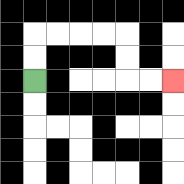{'start': '[1, 3]', 'end': '[7, 3]', 'path_directions': 'U,U,R,R,R,R,D,D,R,R', 'path_coordinates': '[[1, 3], [1, 2], [1, 1], [2, 1], [3, 1], [4, 1], [5, 1], [5, 2], [5, 3], [6, 3], [7, 3]]'}